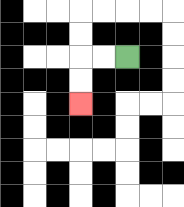{'start': '[5, 2]', 'end': '[3, 4]', 'path_directions': 'L,L,D,D', 'path_coordinates': '[[5, 2], [4, 2], [3, 2], [3, 3], [3, 4]]'}